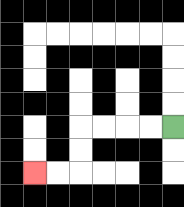{'start': '[7, 5]', 'end': '[1, 7]', 'path_directions': 'L,L,L,L,D,D,L,L', 'path_coordinates': '[[7, 5], [6, 5], [5, 5], [4, 5], [3, 5], [3, 6], [3, 7], [2, 7], [1, 7]]'}